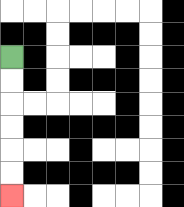{'start': '[0, 2]', 'end': '[0, 8]', 'path_directions': 'D,D,D,D,D,D', 'path_coordinates': '[[0, 2], [0, 3], [0, 4], [0, 5], [0, 6], [0, 7], [0, 8]]'}